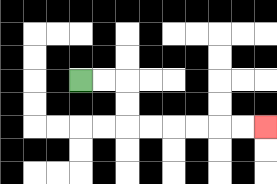{'start': '[3, 3]', 'end': '[11, 5]', 'path_directions': 'R,R,D,D,R,R,R,R,R,R', 'path_coordinates': '[[3, 3], [4, 3], [5, 3], [5, 4], [5, 5], [6, 5], [7, 5], [8, 5], [9, 5], [10, 5], [11, 5]]'}